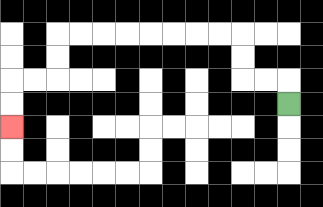{'start': '[12, 4]', 'end': '[0, 5]', 'path_directions': 'U,L,L,U,U,L,L,L,L,L,L,L,L,D,D,L,L,D,D', 'path_coordinates': '[[12, 4], [12, 3], [11, 3], [10, 3], [10, 2], [10, 1], [9, 1], [8, 1], [7, 1], [6, 1], [5, 1], [4, 1], [3, 1], [2, 1], [2, 2], [2, 3], [1, 3], [0, 3], [0, 4], [0, 5]]'}